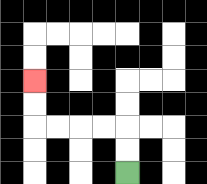{'start': '[5, 7]', 'end': '[1, 3]', 'path_directions': 'U,U,L,L,L,L,U,U', 'path_coordinates': '[[5, 7], [5, 6], [5, 5], [4, 5], [3, 5], [2, 5], [1, 5], [1, 4], [1, 3]]'}